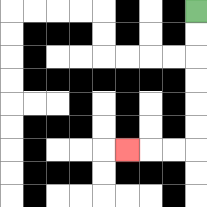{'start': '[8, 0]', 'end': '[5, 6]', 'path_directions': 'D,D,D,D,D,D,L,L,L', 'path_coordinates': '[[8, 0], [8, 1], [8, 2], [8, 3], [8, 4], [8, 5], [8, 6], [7, 6], [6, 6], [5, 6]]'}